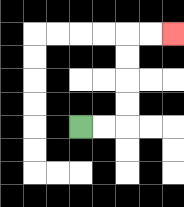{'start': '[3, 5]', 'end': '[7, 1]', 'path_directions': 'R,R,U,U,U,U,R,R', 'path_coordinates': '[[3, 5], [4, 5], [5, 5], [5, 4], [5, 3], [5, 2], [5, 1], [6, 1], [7, 1]]'}